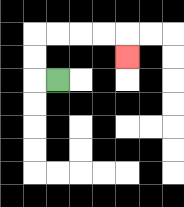{'start': '[2, 3]', 'end': '[5, 2]', 'path_directions': 'L,U,U,R,R,R,R,D', 'path_coordinates': '[[2, 3], [1, 3], [1, 2], [1, 1], [2, 1], [3, 1], [4, 1], [5, 1], [5, 2]]'}